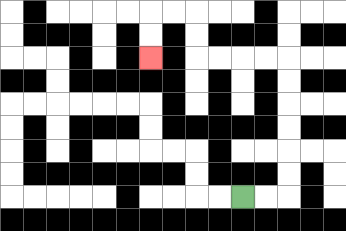{'start': '[10, 8]', 'end': '[6, 2]', 'path_directions': 'R,R,U,U,U,U,U,U,L,L,L,L,U,U,L,L,D,D', 'path_coordinates': '[[10, 8], [11, 8], [12, 8], [12, 7], [12, 6], [12, 5], [12, 4], [12, 3], [12, 2], [11, 2], [10, 2], [9, 2], [8, 2], [8, 1], [8, 0], [7, 0], [6, 0], [6, 1], [6, 2]]'}